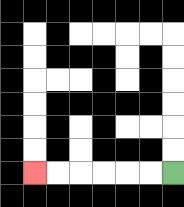{'start': '[7, 7]', 'end': '[1, 7]', 'path_directions': 'L,L,L,L,L,L', 'path_coordinates': '[[7, 7], [6, 7], [5, 7], [4, 7], [3, 7], [2, 7], [1, 7]]'}